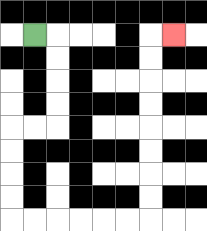{'start': '[1, 1]', 'end': '[7, 1]', 'path_directions': 'R,D,D,D,D,L,L,D,D,D,D,R,R,R,R,R,R,U,U,U,U,U,U,U,U,R', 'path_coordinates': '[[1, 1], [2, 1], [2, 2], [2, 3], [2, 4], [2, 5], [1, 5], [0, 5], [0, 6], [0, 7], [0, 8], [0, 9], [1, 9], [2, 9], [3, 9], [4, 9], [5, 9], [6, 9], [6, 8], [6, 7], [6, 6], [6, 5], [6, 4], [6, 3], [6, 2], [6, 1], [7, 1]]'}